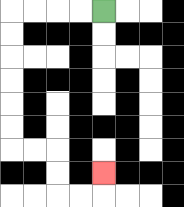{'start': '[4, 0]', 'end': '[4, 7]', 'path_directions': 'L,L,L,L,D,D,D,D,D,D,R,R,D,D,R,R,U', 'path_coordinates': '[[4, 0], [3, 0], [2, 0], [1, 0], [0, 0], [0, 1], [0, 2], [0, 3], [0, 4], [0, 5], [0, 6], [1, 6], [2, 6], [2, 7], [2, 8], [3, 8], [4, 8], [4, 7]]'}